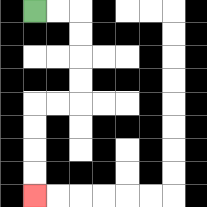{'start': '[1, 0]', 'end': '[1, 8]', 'path_directions': 'R,R,D,D,D,D,L,L,D,D,D,D', 'path_coordinates': '[[1, 0], [2, 0], [3, 0], [3, 1], [3, 2], [3, 3], [3, 4], [2, 4], [1, 4], [1, 5], [1, 6], [1, 7], [1, 8]]'}